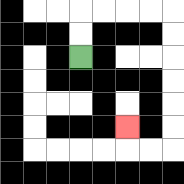{'start': '[3, 2]', 'end': '[5, 5]', 'path_directions': 'U,U,R,R,R,R,D,D,D,D,D,D,L,L,U', 'path_coordinates': '[[3, 2], [3, 1], [3, 0], [4, 0], [5, 0], [6, 0], [7, 0], [7, 1], [7, 2], [7, 3], [7, 4], [7, 5], [7, 6], [6, 6], [5, 6], [5, 5]]'}